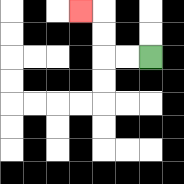{'start': '[6, 2]', 'end': '[3, 0]', 'path_directions': 'L,L,U,U,L', 'path_coordinates': '[[6, 2], [5, 2], [4, 2], [4, 1], [4, 0], [3, 0]]'}